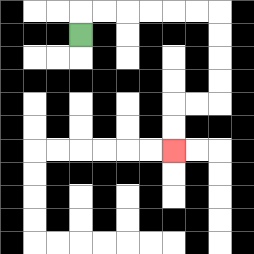{'start': '[3, 1]', 'end': '[7, 6]', 'path_directions': 'U,R,R,R,R,R,R,D,D,D,D,L,L,D,D', 'path_coordinates': '[[3, 1], [3, 0], [4, 0], [5, 0], [6, 0], [7, 0], [8, 0], [9, 0], [9, 1], [9, 2], [9, 3], [9, 4], [8, 4], [7, 4], [7, 5], [7, 6]]'}